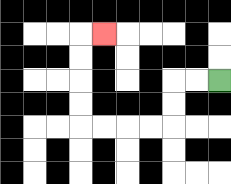{'start': '[9, 3]', 'end': '[4, 1]', 'path_directions': 'L,L,D,D,L,L,L,L,U,U,U,U,R', 'path_coordinates': '[[9, 3], [8, 3], [7, 3], [7, 4], [7, 5], [6, 5], [5, 5], [4, 5], [3, 5], [3, 4], [3, 3], [3, 2], [3, 1], [4, 1]]'}